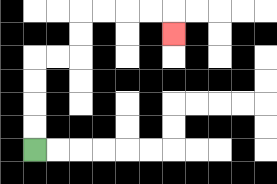{'start': '[1, 6]', 'end': '[7, 1]', 'path_directions': 'U,U,U,U,R,R,U,U,R,R,R,R,D', 'path_coordinates': '[[1, 6], [1, 5], [1, 4], [1, 3], [1, 2], [2, 2], [3, 2], [3, 1], [3, 0], [4, 0], [5, 0], [6, 0], [7, 0], [7, 1]]'}